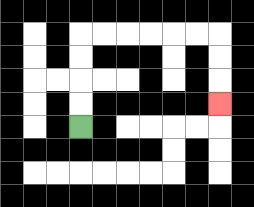{'start': '[3, 5]', 'end': '[9, 4]', 'path_directions': 'U,U,U,U,R,R,R,R,R,R,D,D,D', 'path_coordinates': '[[3, 5], [3, 4], [3, 3], [3, 2], [3, 1], [4, 1], [5, 1], [6, 1], [7, 1], [8, 1], [9, 1], [9, 2], [9, 3], [9, 4]]'}